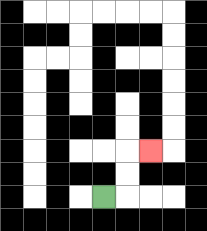{'start': '[4, 8]', 'end': '[6, 6]', 'path_directions': 'R,U,U,R', 'path_coordinates': '[[4, 8], [5, 8], [5, 7], [5, 6], [6, 6]]'}